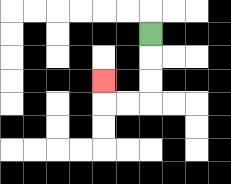{'start': '[6, 1]', 'end': '[4, 3]', 'path_directions': 'D,D,D,L,L,U', 'path_coordinates': '[[6, 1], [6, 2], [6, 3], [6, 4], [5, 4], [4, 4], [4, 3]]'}